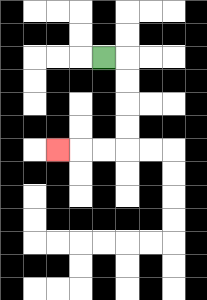{'start': '[4, 2]', 'end': '[2, 6]', 'path_directions': 'R,D,D,D,D,L,L,L', 'path_coordinates': '[[4, 2], [5, 2], [5, 3], [5, 4], [5, 5], [5, 6], [4, 6], [3, 6], [2, 6]]'}